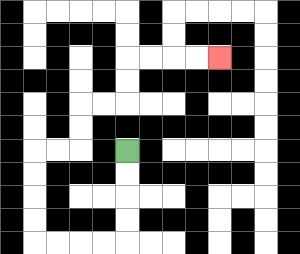{'start': '[5, 6]', 'end': '[9, 2]', 'path_directions': 'D,D,D,D,L,L,L,L,U,U,U,U,R,R,U,U,R,R,U,U,R,R,R,R', 'path_coordinates': '[[5, 6], [5, 7], [5, 8], [5, 9], [5, 10], [4, 10], [3, 10], [2, 10], [1, 10], [1, 9], [1, 8], [1, 7], [1, 6], [2, 6], [3, 6], [3, 5], [3, 4], [4, 4], [5, 4], [5, 3], [5, 2], [6, 2], [7, 2], [8, 2], [9, 2]]'}